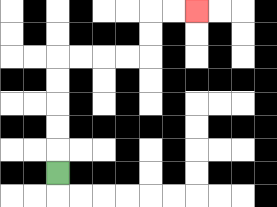{'start': '[2, 7]', 'end': '[8, 0]', 'path_directions': 'U,U,U,U,U,R,R,R,R,U,U,R,R', 'path_coordinates': '[[2, 7], [2, 6], [2, 5], [2, 4], [2, 3], [2, 2], [3, 2], [4, 2], [5, 2], [6, 2], [6, 1], [6, 0], [7, 0], [8, 0]]'}